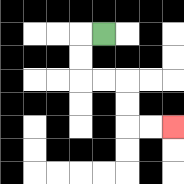{'start': '[4, 1]', 'end': '[7, 5]', 'path_directions': 'L,D,D,R,R,D,D,R,R', 'path_coordinates': '[[4, 1], [3, 1], [3, 2], [3, 3], [4, 3], [5, 3], [5, 4], [5, 5], [6, 5], [7, 5]]'}